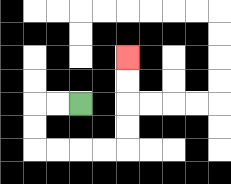{'start': '[3, 4]', 'end': '[5, 2]', 'path_directions': 'L,L,D,D,R,R,R,R,U,U,U,U', 'path_coordinates': '[[3, 4], [2, 4], [1, 4], [1, 5], [1, 6], [2, 6], [3, 6], [4, 6], [5, 6], [5, 5], [5, 4], [5, 3], [5, 2]]'}